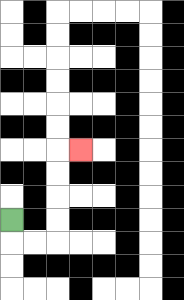{'start': '[0, 9]', 'end': '[3, 6]', 'path_directions': 'D,R,R,U,U,U,U,R', 'path_coordinates': '[[0, 9], [0, 10], [1, 10], [2, 10], [2, 9], [2, 8], [2, 7], [2, 6], [3, 6]]'}